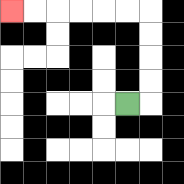{'start': '[5, 4]', 'end': '[0, 0]', 'path_directions': 'R,U,U,U,U,L,L,L,L,L,L', 'path_coordinates': '[[5, 4], [6, 4], [6, 3], [6, 2], [6, 1], [6, 0], [5, 0], [4, 0], [3, 0], [2, 0], [1, 0], [0, 0]]'}